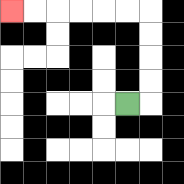{'start': '[5, 4]', 'end': '[0, 0]', 'path_directions': 'R,U,U,U,U,L,L,L,L,L,L', 'path_coordinates': '[[5, 4], [6, 4], [6, 3], [6, 2], [6, 1], [6, 0], [5, 0], [4, 0], [3, 0], [2, 0], [1, 0], [0, 0]]'}